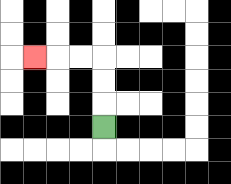{'start': '[4, 5]', 'end': '[1, 2]', 'path_directions': 'U,U,U,L,L,L', 'path_coordinates': '[[4, 5], [4, 4], [4, 3], [4, 2], [3, 2], [2, 2], [1, 2]]'}